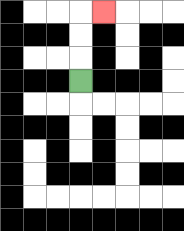{'start': '[3, 3]', 'end': '[4, 0]', 'path_directions': 'U,U,U,R', 'path_coordinates': '[[3, 3], [3, 2], [3, 1], [3, 0], [4, 0]]'}